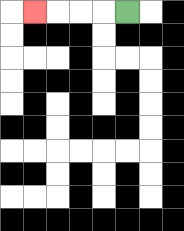{'start': '[5, 0]', 'end': '[1, 0]', 'path_directions': 'L,L,L,L', 'path_coordinates': '[[5, 0], [4, 0], [3, 0], [2, 0], [1, 0]]'}